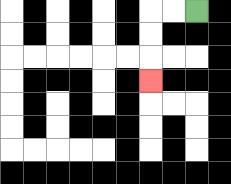{'start': '[8, 0]', 'end': '[6, 3]', 'path_directions': 'L,L,D,D,D', 'path_coordinates': '[[8, 0], [7, 0], [6, 0], [6, 1], [6, 2], [6, 3]]'}